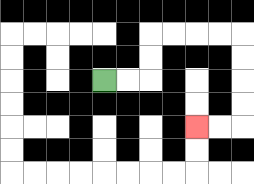{'start': '[4, 3]', 'end': '[8, 5]', 'path_directions': 'R,R,U,U,R,R,R,R,D,D,D,D,L,L', 'path_coordinates': '[[4, 3], [5, 3], [6, 3], [6, 2], [6, 1], [7, 1], [8, 1], [9, 1], [10, 1], [10, 2], [10, 3], [10, 4], [10, 5], [9, 5], [8, 5]]'}